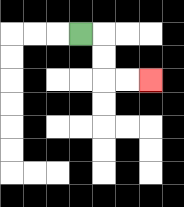{'start': '[3, 1]', 'end': '[6, 3]', 'path_directions': 'R,D,D,R,R', 'path_coordinates': '[[3, 1], [4, 1], [4, 2], [4, 3], [5, 3], [6, 3]]'}